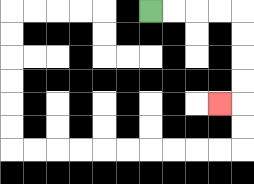{'start': '[6, 0]', 'end': '[9, 4]', 'path_directions': 'R,R,R,R,D,D,D,D,L', 'path_coordinates': '[[6, 0], [7, 0], [8, 0], [9, 0], [10, 0], [10, 1], [10, 2], [10, 3], [10, 4], [9, 4]]'}